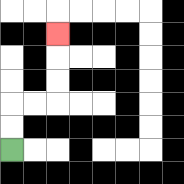{'start': '[0, 6]', 'end': '[2, 1]', 'path_directions': 'U,U,R,R,U,U,U', 'path_coordinates': '[[0, 6], [0, 5], [0, 4], [1, 4], [2, 4], [2, 3], [2, 2], [2, 1]]'}